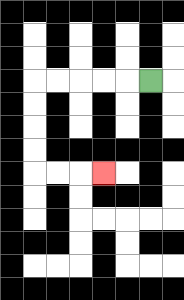{'start': '[6, 3]', 'end': '[4, 7]', 'path_directions': 'L,L,L,L,L,D,D,D,D,R,R,R', 'path_coordinates': '[[6, 3], [5, 3], [4, 3], [3, 3], [2, 3], [1, 3], [1, 4], [1, 5], [1, 6], [1, 7], [2, 7], [3, 7], [4, 7]]'}